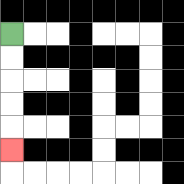{'start': '[0, 1]', 'end': '[0, 6]', 'path_directions': 'D,D,D,D,D', 'path_coordinates': '[[0, 1], [0, 2], [0, 3], [0, 4], [0, 5], [0, 6]]'}